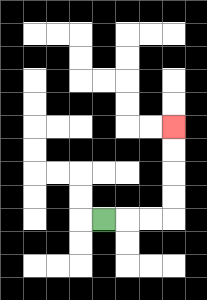{'start': '[4, 9]', 'end': '[7, 5]', 'path_directions': 'R,R,R,U,U,U,U', 'path_coordinates': '[[4, 9], [5, 9], [6, 9], [7, 9], [7, 8], [7, 7], [7, 6], [7, 5]]'}